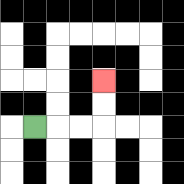{'start': '[1, 5]', 'end': '[4, 3]', 'path_directions': 'R,R,R,U,U', 'path_coordinates': '[[1, 5], [2, 5], [3, 5], [4, 5], [4, 4], [4, 3]]'}